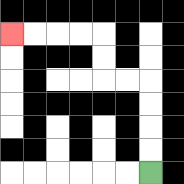{'start': '[6, 7]', 'end': '[0, 1]', 'path_directions': 'U,U,U,U,L,L,U,U,L,L,L,L', 'path_coordinates': '[[6, 7], [6, 6], [6, 5], [6, 4], [6, 3], [5, 3], [4, 3], [4, 2], [4, 1], [3, 1], [2, 1], [1, 1], [0, 1]]'}